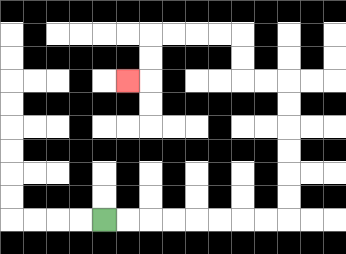{'start': '[4, 9]', 'end': '[5, 3]', 'path_directions': 'R,R,R,R,R,R,R,R,U,U,U,U,U,U,L,L,U,U,L,L,L,L,D,D,L', 'path_coordinates': '[[4, 9], [5, 9], [6, 9], [7, 9], [8, 9], [9, 9], [10, 9], [11, 9], [12, 9], [12, 8], [12, 7], [12, 6], [12, 5], [12, 4], [12, 3], [11, 3], [10, 3], [10, 2], [10, 1], [9, 1], [8, 1], [7, 1], [6, 1], [6, 2], [6, 3], [5, 3]]'}